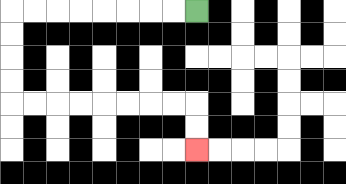{'start': '[8, 0]', 'end': '[8, 6]', 'path_directions': 'L,L,L,L,L,L,L,L,D,D,D,D,R,R,R,R,R,R,R,R,D,D', 'path_coordinates': '[[8, 0], [7, 0], [6, 0], [5, 0], [4, 0], [3, 0], [2, 0], [1, 0], [0, 0], [0, 1], [0, 2], [0, 3], [0, 4], [1, 4], [2, 4], [3, 4], [4, 4], [5, 4], [6, 4], [7, 4], [8, 4], [8, 5], [8, 6]]'}